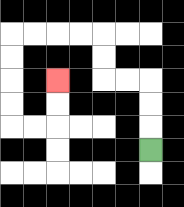{'start': '[6, 6]', 'end': '[2, 3]', 'path_directions': 'U,U,U,L,L,U,U,L,L,L,L,D,D,D,D,R,R,U,U', 'path_coordinates': '[[6, 6], [6, 5], [6, 4], [6, 3], [5, 3], [4, 3], [4, 2], [4, 1], [3, 1], [2, 1], [1, 1], [0, 1], [0, 2], [0, 3], [0, 4], [0, 5], [1, 5], [2, 5], [2, 4], [2, 3]]'}